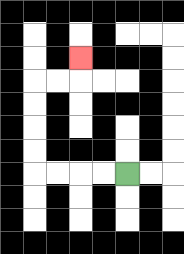{'start': '[5, 7]', 'end': '[3, 2]', 'path_directions': 'L,L,L,L,U,U,U,U,R,R,U', 'path_coordinates': '[[5, 7], [4, 7], [3, 7], [2, 7], [1, 7], [1, 6], [1, 5], [1, 4], [1, 3], [2, 3], [3, 3], [3, 2]]'}